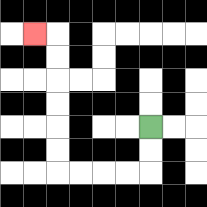{'start': '[6, 5]', 'end': '[1, 1]', 'path_directions': 'D,D,L,L,L,L,U,U,U,U,U,U,L', 'path_coordinates': '[[6, 5], [6, 6], [6, 7], [5, 7], [4, 7], [3, 7], [2, 7], [2, 6], [2, 5], [2, 4], [2, 3], [2, 2], [2, 1], [1, 1]]'}